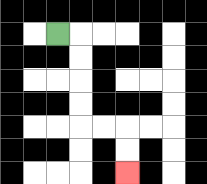{'start': '[2, 1]', 'end': '[5, 7]', 'path_directions': 'R,D,D,D,D,R,R,D,D', 'path_coordinates': '[[2, 1], [3, 1], [3, 2], [3, 3], [3, 4], [3, 5], [4, 5], [5, 5], [5, 6], [5, 7]]'}